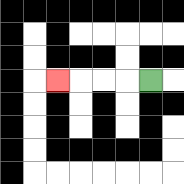{'start': '[6, 3]', 'end': '[2, 3]', 'path_directions': 'L,L,L,L', 'path_coordinates': '[[6, 3], [5, 3], [4, 3], [3, 3], [2, 3]]'}